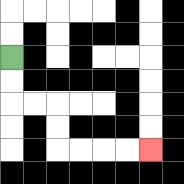{'start': '[0, 2]', 'end': '[6, 6]', 'path_directions': 'D,D,R,R,D,D,R,R,R,R', 'path_coordinates': '[[0, 2], [0, 3], [0, 4], [1, 4], [2, 4], [2, 5], [2, 6], [3, 6], [4, 6], [5, 6], [6, 6]]'}